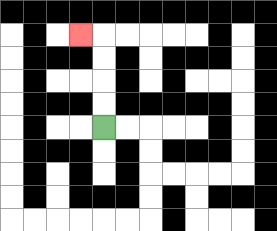{'start': '[4, 5]', 'end': '[3, 1]', 'path_directions': 'U,U,U,U,L', 'path_coordinates': '[[4, 5], [4, 4], [4, 3], [4, 2], [4, 1], [3, 1]]'}